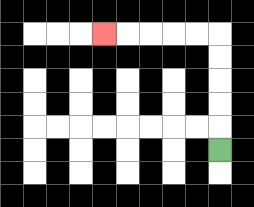{'start': '[9, 6]', 'end': '[4, 1]', 'path_directions': 'U,U,U,U,U,L,L,L,L,L', 'path_coordinates': '[[9, 6], [9, 5], [9, 4], [9, 3], [9, 2], [9, 1], [8, 1], [7, 1], [6, 1], [5, 1], [4, 1]]'}